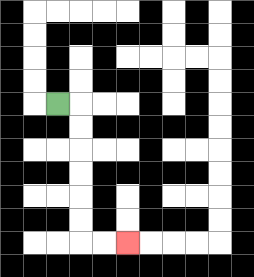{'start': '[2, 4]', 'end': '[5, 10]', 'path_directions': 'R,D,D,D,D,D,D,R,R', 'path_coordinates': '[[2, 4], [3, 4], [3, 5], [3, 6], [3, 7], [3, 8], [3, 9], [3, 10], [4, 10], [5, 10]]'}